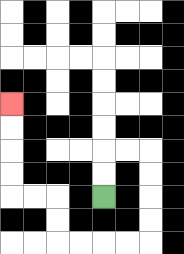{'start': '[4, 8]', 'end': '[0, 4]', 'path_directions': 'U,U,R,R,D,D,D,D,L,L,L,L,U,U,L,L,U,U,U,U', 'path_coordinates': '[[4, 8], [4, 7], [4, 6], [5, 6], [6, 6], [6, 7], [6, 8], [6, 9], [6, 10], [5, 10], [4, 10], [3, 10], [2, 10], [2, 9], [2, 8], [1, 8], [0, 8], [0, 7], [0, 6], [0, 5], [0, 4]]'}